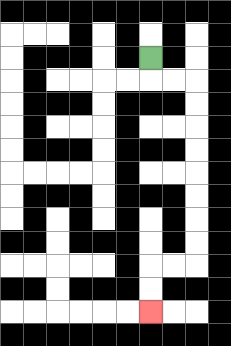{'start': '[6, 2]', 'end': '[6, 13]', 'path_directions': 'D,R,R,D,D,D,D,D,D,D,D,L,L,D,D', 'path_coordinates': '[[6, 2], [6, 3], [7, 3], [8, 3], [8, 4], [8, 5], [8, 6], [8, 7], [8, 8], [8, 9], [8, 10], [8, 11], [7, 11], [6, 11], [6, 12], [6, 13]]'}